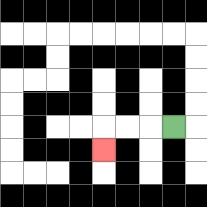{'start': '[7, 5]', 'end': '[4, 6]', 'path_directions': 'L,L,L,D', 'path_coordinates': '[[7, 5], [6, 5], [5, 5], [4, 5], [4, 6]]'}